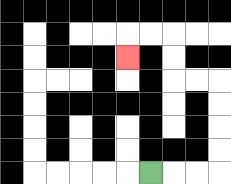{'start': '[6, 7]', 'end': '[5, 2]', 'path_directions': 'R,R,R,U,U,U,U,L,L,U,U,L,L,D', 'path_coordinates': '[[6, 7], [7, 7], [8, 7], [9, 7], [9, 6], [9, 5], [9, 4], [9, 3], [8, 3], [7, 3], [7, 2], [7, 1], [6, 1], [5, 1], [5, 2]]'}